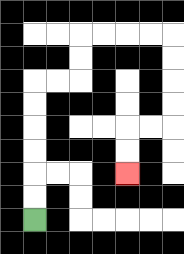{'start': '[1, 9]', 'end': '[5, 7]', 'path_directions': 'U,U,U,U,U,U,R,R,U,U,R,R,R,R,D,D,D,D,L,L,D,D', 'path_coordinates': '[[1, 9], [1, 8], [1, 7], [1, 6], [1, 5], [1, 4], [1, 3], [2, 3], [3, 3], [3, 2], [3, 1], [4, 1], [5, 1], [6, 1], [7, 1], [7, 2], [7, 3], [7, 4], [7, 5], [6, 5], [5, 5], [5, 6], [5, 7]]'}